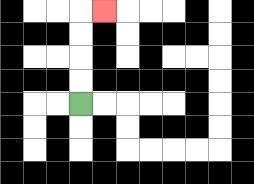{'start': '[3, 4]', 'end': '[4, 0]', 'path_directions': 'U,U,U,U,R', 'path_coordinates': '[[3, 4], [3, 3], [3, 2], [3, 1], [3, 0], [4, 0]]'}